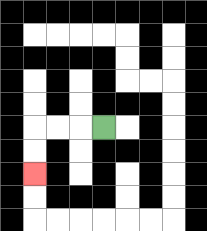{'start': '[4, 5]', 'end': '[1, 7]', 'path_directions': 'L,L,L,D,D', 'path_coordinates': '[[4, 5], [3, 5], [2, 5], [1, 5], [1, 6], [1, 7]]'}